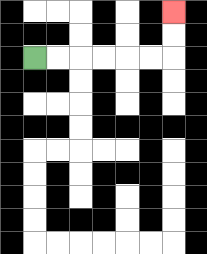{'start': '[1, 2]', 'end': '[7, 0]', 'path_directions': 'R,R,R,R,R,R,U,U', 'path_coordinates': '[[1, 2], [2, 2], [3, 2], [4, 2], [5, 2], [6, 2], [7, 2], [7, 1], [7, 0]]'}